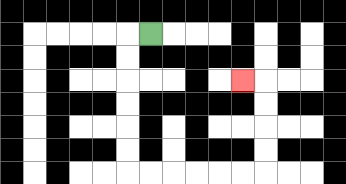{'start': '[6, 1]', 'end': '[10, 3]', 'path_directions': 'L,D,D,D,D,D,D,R,R,R,R,R,R,U,U,U,U,L', 'path_coordinates': '[[6, 1], [5, 1], [5, 2], [5, 3], [5, 4], [5, 5], [5, 6], [5, 7], [6, 7], [7, 7], [8, 7], [9, 7], [10, 7], [11, 7], [11, 6], [11, 5], [11, 4], [11, 3], [10, 3]]'}